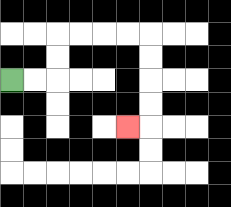{'start': '[0, 3]', 'end': '[5, 5]', 'path_directions': 'R,R,U,U,R,R,R,R,D,D,D,D,L', 'path_coordinates': '[[0, 3], [1, 3], [2, 3], [2, 2], [2, 1], [3, 1], [4, 1], [5, 1], [6, 1], [6, 2], [6, 3], [6, 4], [6, 5], [5, 5]]'}